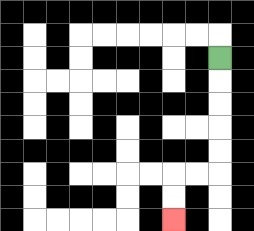{'start': '[9, 2]', 'end': '[7, 9]', 'path_directions': 'D,D,D,D,D,L,L,D,D', 'path_coordinates': '[[9, 2], [9, 3], [9, 4], [9, 5], [9, 6], [9, 7], [8, 7], [7, 7], [7, 8], [7, 9]]'}